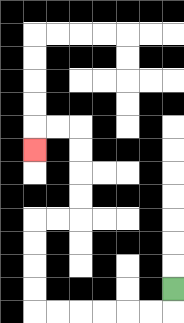{'start': '[7, 12]', 'end': '[1, 6]', 'path_directions': 'D,L,L,L,L,L,L,U,U,U,U,R,R,U,U,U,U,L,L,D', 'path_coordinates': '[[7, 12], [7, 13], [6, 13], [5, 13], [4, 13], [3, 13], [2, 13], [1, 13], [1, 12], [1, 11], [1, 10], [1, 9], [2, 9], [3, 9], [3, 8], [3, 7], [3, 6], [3, 5], [2, 5], [1, 5], [1, 6]]'}